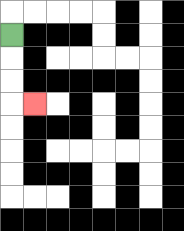{'start': '[0, 1]', 'end': '[1, 4]', 'path_directions': 'D,D,D,R', 'path_coordinates': '[[0, 1], [0, 2], [0, 3], [0, 4], [1, 4]]'}